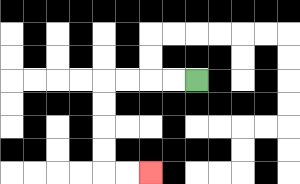{'start': '[8, 3]', 'end': '[6, 7]', 'path_directions': 'L,L,L,L,D,D,D,D,R,R', 'path_coordinates': '[[8, 3], [7, 3], [6, 3], [5, 3], [4, 3], [4, 4], [4, 5], [4, 6], [4, 7], [5, 7], [6, 7]]'}